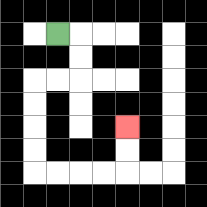{'start': '[2, 1]', 'end': '[5, 5]', 'path_directions': 'R,D,D,L,L,D,D,D,D,R,R,R,R,U,U', 'path_coordinates': '[[2, 1], [3, 1], [3, 2], [3, 3], [2, 3], [1, 3], [1, 4], [1, 5], [1, 6], [1, 7], [2, 7], [3, 7], [4, 7], [5, 7], [5, 6], [5, 5]]'}